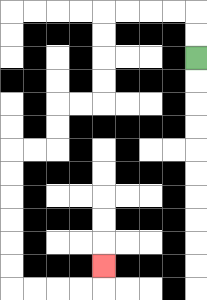{'start': '[8, 2]', 'end': '[4, 11]', 'path_directions': 'U,U,L,L,L,L,D,D,D,D,L,L,D,D,L,L,D,D,D,D,D,D,R,R,R,R,U', 'path_coordinates': '[[8, 2], [8, 1], [8, 0], [7, 0], [6, 0], [5, 0], [4, 0], [4, 1], [4, 2], [4, 3], [4, 4], [3, 4], [2, 4], [2, 5], [2, 6], [1, 6], [0, 6], [0, 7], [0, 8], [0, 9], [0, 10], [0, 11], [0, 12], [1, 12], [2, 12], [3, 12], [4, 12], [4, 11]]'}